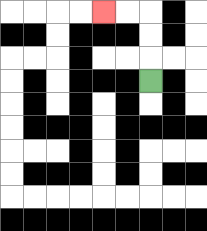{'start': '[6, 3]', 'end': '[4, 0]', 'path_directions': 'U,U,U,L,L', 'path_coordinates': '[[6, 3], [6, 2], [6, 1], [6, 0], [5, 0], [4, 0]]'}